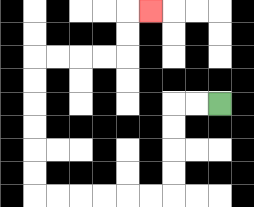{'start': '[9, 4]', 'end': '[6, 0]', 'path_directions': 'L,L,D,D,D,D,L,L,L,L,L,L,U,U,U,U,U,U,R,R,R,R,U,U,R', 'path_coordinates': '[[9, 4], [8, 4], [7, 4], [7, 5], [7, 6], [7, 7], [7, 8], [6, 8], [5, 8], [4, 8], [3, 8], [2, 8], [1, 8], [1, 7], [1, 6], [1, 5], [1, 4], [1, 3], [1, 2], [2, 2], [3, 2], [4, 2], [5, 2], [5, 1], [5, 0], [6, 0]]'}